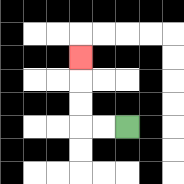{'start': '[5, 5]', 'end': '[3, 2]', 'path_directions': 'L,L,U,U,U', 'path_coordinates': '[[5, 5], [4, 5], [3, 5], [3, 4], [3, 3], [3, 2]]'}